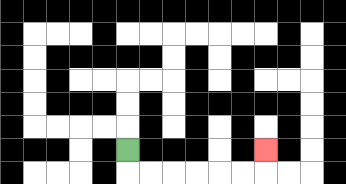{'start': '[5, 6]', 'end': '[11, 6]', 'path_directions': 'D,R,R,R,R,R,R,U', 'path_coordinates': '[[5, 6], [5, 7], [6, 7], [7, 7], [8, 7], [9, 7], [10, 7], [11, 7], [11, 6]]'}